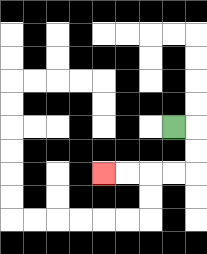{'start': '[7, 5]', 'end': '[4, 7]', 'path_directions': 'R,D,D,L,L,L,L', 'path_coordinates': '[[7, 5], [8, 5], [8, 6], [8, 7], [7, 7], [6, 7], [5, 7], [4, 7]]'}